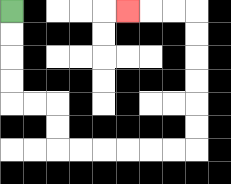{'start': '[0, 0]', 'end': '[5, 0]', 'path_directions': 'D,D,D,D,R,R,D,D,R,R,R,R,R,R,U,U,U,U,U,U,L,L,L', 'path_coordinates': '[[0, 0], [0, 1], [0, 2], [0, 3], [0, 4], [1, 4], [2, 4], [2, 5], [2, 6], [3, 6], [4, 6], [5, 6], [6, 6], [7, 6], [8, 6], [8, 5], [8, 4], [8, 3], [8, 2], [8, 1], [8, 0], [7, 0], [6, 0], [5, 0]]'}